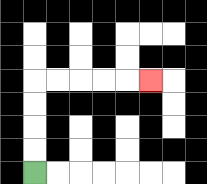{'start': '[1, 7]', 'end': '[6, 3]', 'path_directions': 'U,U,U,U,R,R,R,R,R', 'path_coordinates': '[[1, 7], [1, 6], [1, 5], [1, 4], [1, 3], [2, 3], [3, 3], [4, 3], [5, 3], [6, 3]]'}